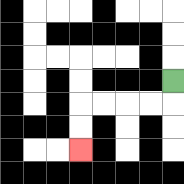{'start': '[7, 3]', 'end': '[3, 6]', 'path_directions': 'D,L,L,L,L,D,D', 'path_coordinates': '[[7, 3], [7, 4], [6, 4], [5, 4], [4, 4], [3, 4], [3, 5], [3, 6]]'}